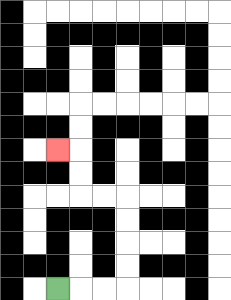{'start': '[2, 12]', 'end': '[2, 6]', 'path_directions': 'R,R,R,U,U,U,U,L,L,U,U,L', 'path_coordinates': '[[2, 12], [3, 12], [4, 12], [5, 12], [5, 11], [5, 10], [5, 9], [5, 8], [4, 8], [3, 8], [3, 7], [3, 6], [2, 6]]'}